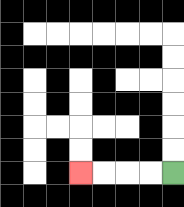{'start': '[7, 7]', 'end': '[3, 7]', 'path_directions': 'L,L,L,L', 'path_coordinates': '[[7, 7], [6, 7], [5, 7], [4, 7], [3, 7]]'}